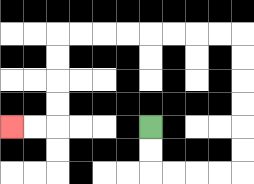{'start': '[6, 5]', 'end': '[0, 5]', 'path_directions': 'D,D,R,R,R,R,U,U,U,U,U,U,L,L,L,L,L,L,L,L,D,D,D,D,L,L', 'path_coordinates': '[[6, 5], [6, 6], [6, 7], [7, 7], [8, 7], [9, 7], [10, 7], [10, 6], [10, 5], [10, 4], [10, 3], [10, 2], [10, 1], [9, 1], [8, 1], [7, 1], [6, 1], [5, 1], [4, 1], [3, 1], [2, 1], [2, 2], [2, 3], [2, 4], [2, 5], [1, 5], [0, 5]]'}